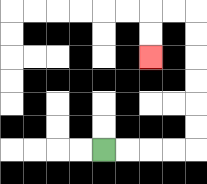{'start': '[4, 6]', 'end': '[6, 2]', 'path_directions': 'R,R,R,R,U,U,U,U,U,U,L,L,D,D', 'path_coordinates': '[[4, 6], [5, 6], [6, 6], [7, 6], [8, 6], [8, 5], [8, 4], [8, 3], [8, 2], [8, 1], [8, 0], [7, 0], [6, 0], [6, 1], [6, 2]]'}